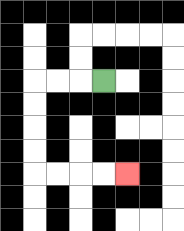{'start': '[4, 3]', 'end': '[5, 7]', 'path_directions': 'L,L,L,D,D,D,D,R,R,R,R', 'path_coordinates': '[[4, 3], [3, 3], [2, 3], [1, 3], [1, 4], [1, 5], [1, 6], [1, 7], [2, 7], [3, 7], [4, 7], [5, 7]]'}